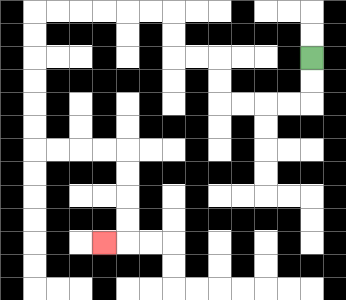{'start': '[13, 2]', 'end': '[4, 10]', 'path_directions': 'D,D,L,L,L,L,U,U,L,L,U,U,L,L,L,L,L,L,D,D,D,D,D,D,R,R,R,R,D,D,D,D,L', 'path_coordinates': '[[13, 2], [13, 3], [13, 4], [12, 4], [11, 4], [10, 4], [9, 4], [9, 3], [9, 2], [8, 2], [7, 2], [7, 1], [7, 0], [6, 0], [5, 0], [4, 0], [3, 0], [2, 0], [1, 0], [1, 1], [1, 2], [1, 3], [1, 4], [1, 5], [1, 6], [2, 6], [3, 6], [4, 6], [5, 6], [5, 7], [5, 8], [5, 9], [5, 10], [4, 10]]'}